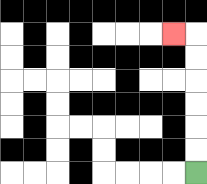{'start': '[8, 7]', 'end': '[7, 1]', 'path_directions': 'U,U,U,U,U,U,L', 'path_coordinates': '[[8, 7], [8, 6], [8, 5], [8, 4], [8, 3], [8, 2], [8, 1], [7, 1]]'}